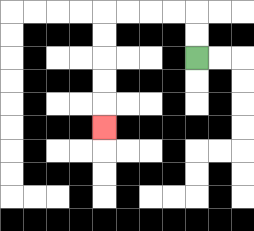{'start': '[8, 2]', 'end': '[4, 5]', 'path_directions': 'U,U,L,L,L,L,D,D,D,D,D', 'path_coordinates': '[[8, 2], [8, 1], [8, 0], [7, 0], [6, 0], [5, 0], [4, 0], [4, 1], [4, 2], [4, 3], [4, 4], [4, 5]]'}